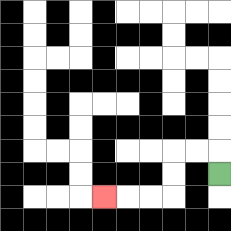{'start': '[9, 7]', 'end': '[4, 8]', 'path_directions': 'U,L,L,D,D,L,L,L', 'path_coordinates': '[[9, 7], [9, 6], [8, 6], [7, 6], [7, 7], [7, 8], [6, 8], [5, 8], [4, 8]]'}